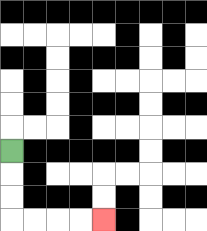{'start': '[0, 6]', 'end': '[4, 9]', 'path_directions': 'D,D,D,R,R,R,R', 'path_coordinates': '[[0, 6], [0, 7], [0, 8], [0, 9], [1, 9], [2, 9], [3, 9], [4, 9]]'}